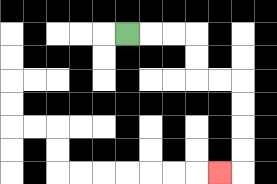{'start': '[5, 1]', 'end': '[9, 7]', 'path_directions': 'R,R,R,D,D,R,R,D,D,D,D,L', 'path_coordinates': '[[5, 1], [6, 1], [7, 1], [8, 1], [8, 2], [8, 3], [9, 3], [10, 3], [10, 4], [10, 5], [10, 6], [10, 7], [9, 7]]'}